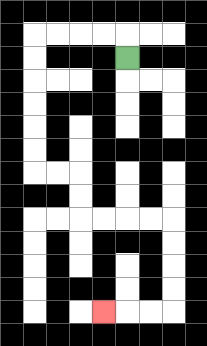{'start': '[5, 2]', 'end': '[4, 13]', 'path_directions': 'U,L,L,L,L,D,D,D,D,D,D,R,R,D,D,R,R,R,R,D,D,D,D,L,L,L', 'path_coordinates': '[[5, 2], [5, 1], [4, 1], [3, 1], [2, 1], [1, 1], [1, 2], [1, 3], [1, 4], [1, 5], [1, 6], [1, 7], [2, 7], [3, 7], [3, 8], [3, 9], [4, 9], [5, 9], [6, 9], [7, 9], [7, 10], [7, 11], [7, 12], [7, 13], [6, 13], [5, 13], [4, 13]]'}